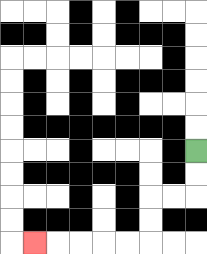{'start': '[8, 6]', 'end': '[1, 10]', 'path_directions': 'D,D,L,L,D,D,L,L,L,L,L', 'path_coordinates': '[[8, 6], [8, 7], [8, 8], [7, 8], [6, 8], [6, 9], [6, 10], [5, 10], [4, 10], [3, 10], [2, 10], [1, 10]]'}